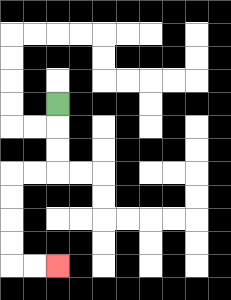{'start': '[2, 4]', 'end': '[2, 11]', 'path_directions': 'D,D,D,L,L,D,D,D,D,R,R', 'path_coordinates': '[[2, 4], [2, 5], [2, 6], [2, 7], [1, 7], [0, 7], [0, 8], [0, 9], [0, 10], [0, 11], [1, 11], [2, 11]]'}